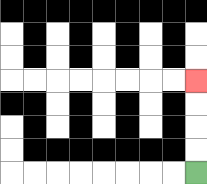{'start': '[8, 7]', 'end': '[8, 3]', 'path_directions': 'U,U,U,U', 'path_coordinates': '[[8, 7], [8, 6], [8, 5], [8, 4], [8, 3]]'}